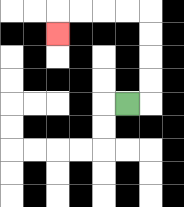{'start': '[5, 4]', 'end': '[2, 1]', 'path_directions': 'R,U,U,U,U,L,L,L,L,D', 'path_coordinates': '[[5, 4], [6, 4], [6, 3], [6, 2], [6, 1], [6, 0], [5, 0], [4, 0], [3, 0], [2, 0], [2, 1]]'}